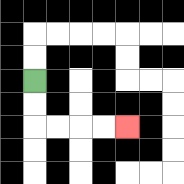{'start': '[1, 3]', 'end': '[5, 5]', 'path_directions': 'D,D,R,R,R,R', 'path_coordinates': '[[1, 3], [1, 4], [1, 5], [2, 5], [3, 5], [4, 5], [5, 5]]'}